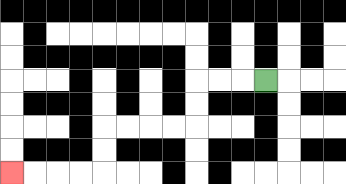{'start': '[11, 3]', 'end': '[0, 7]', 'path_directions': 'L,L,L,D,D,L,L,L,L,D,D,L,L,L,L', 'path_coordinates': '[[11, 3], [10, 3], [9, 3], [8, 3], [8, 4], [8, 5], [7, 5], [6, 5], [5, 5], [4, 5], [4, 6], [4, 7], [3, 7], [2, 7], [1, 7], [0, 7]]'}